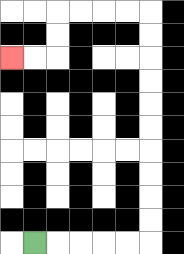{'start': '[1, 10]', 'end': '[0, 2]', 'path_directions': 'R,R,R,R,R,U,U,U,U,U,U,U,U,U,U,L,L,L,L,D,D,L,L', 'path_coordinates': '[[1, 10], [2, 10], [3, 10], [4, 10], [5, 10], [6, 10], [6, 9], [6, 8], [6, 7], [6, 6], [6, 5], [6, 4], [6, 3], [6, 2], [6, 1], [6, 0], [5, 0], [4, 0], [3, 0], [2, 0], [2, 1], [2, 2], [1, 2], [0, 2]]'}